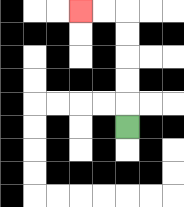{'start': '[5, 5]', 'end': '[3, 0]', 'path_directions': 'U,U,U,U,U,L,L', 'path_coordinates': '[[5, 5], [5, 4], [5, 3], [5, 2], [5, 1], [5, 0], [4, 0], [3, 0]]'}